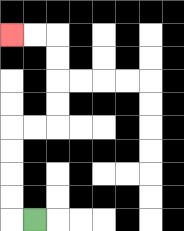{'start': '[1, 9]', 'end': '[0, 1]', 'path_directions': 'L,U,U,U,U,R,R,U,U,U,U,L,L', 'path_coordinates': '[[1, 9], [0, 9], [0, 8], [0, 7], [0, 6], [0, 5], [1, 5], [2, 5], [2, 4], [2, 3], [2, 2], [2, 1], [1, 1], [0, 1]]'}